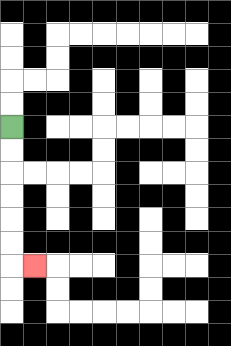{'start': '[0, 5]', 'end': '[1, 11]', 'path_directions': 'D,D,D,D,D,D,R', 'path_coordinates': '[[0, 5], [0, 6], [0, 7], [0, 8], [0, 9], [0, 10], [0, 11], [1, 11]]'}